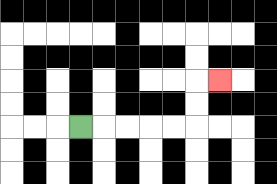{'start': '[3, 5]', 'end': '[9, 3]', 'path_directions': 'R,R,R,R,R,U,U,R', 'path_coordinates': '[[3, 5], [4, 5], [5, 5], [6, 5], [7, 5], [8, 5], [8, 4], [8, 3], [9, 3]]'}